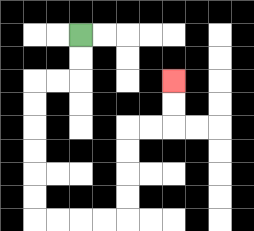{'start': '[3, 1]', 'end': '[7, 3]', 'path_directions': 'D,D,L,L,D,D,D,D,D,D,R,R,R,R,U,U,U,U,R,R,U,U', 'path_coordinates': '[[3, 1], [3, 2], [3, 3], [2, 3], [1, 3], [1, 4], [1, 5], [1, 6], [1, 7], [1, 8], [1, 9], [2, 9], [3, 9], [4, 9], [5, 9], [5, 8], [5, 7], [5, 6], [5, 5], [6, 5], [7, 5], [7, 4], [7, 3]]'}